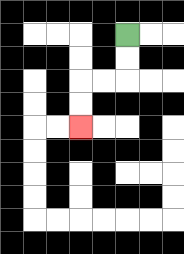{'start': '[5, 1]', 'end': '[3, 5]', 'path_directions': 'D,D,L,L,D,D', 'path_coordinates': '[[5, 1], [5, 2], [5, 3], [4, 3], [3, 3], [3, 4], [3, 5]]'}